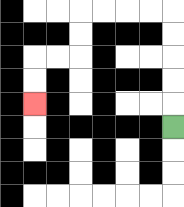{'start': '[7, 5]', 'end': '[1, 4]', 'path_directions': 'U,U,U,U,U,L,L,L,L,D,D,L,L,D,D', 'path_coordinates': '[[7, 5], [7, 4], [7, 3], [7, 2], [7, 1], [7, 0], [6, 0], [5, 0], [4, 0], [3, 0], [3, 1], [3, 2], [2, 2], [1, 2], [1, 3], [1, 4]]'}